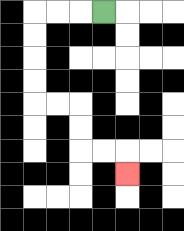{'start': '[4, 0]', 'end': '[5, 7]', 'path_directions': 'L,L,L,D,D,D,D,R,R,D,D,R,R,D', 'path_coordinates': '[[4, 0], [3, 0], [2, 0], [1, 0], [1, 1], [1, 2], [1, 3], [1, 4], [2, 4], [3, 4], [3, 5], [3, 6], [4, 6], [5, 6], [5, 7]]'}